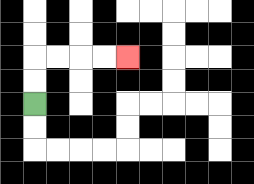{'start': '[1, 4]', 'end': '[5, 2]', 'path_directions': 'U,U,R,R,R,R', 'path_coordinates': '[[1, 4], [1, 3], [1, 2], [2, 2], [3, 2], [4, 2], [5, 2]]'}